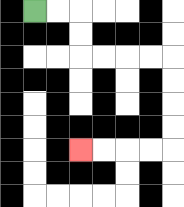{'start': '[1, 0]', 'end': '[3, 6]', 'path_directions': 'R,R,D,D,R,R,R,R,D,D,D,D,L,L,L,L', 'path_coordinates': '[[1, 0], [2, 0], [3, 0], [3, 1], [3, 2], [4, 2], [5, 2], [6, 2], [7, 2], [7, 3], [7, 4], [7, 5], [7, 6], [6, 6], [5, 6], [4, 6], [3, 6]]'}